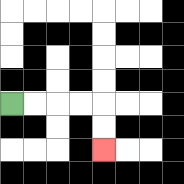{'start': '[0, 4]', 'end': '[4, 6]', 'path_directions': 'R,R,R,R,D,D', 'path_coordinates': '[[0, 4], [1, 4], [2, 4], [3, 4], [4, 4], [4, 5], [4, 6]]'}